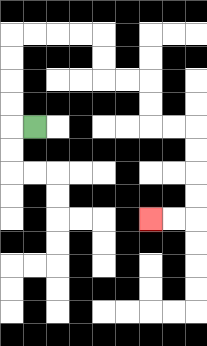{'start': '[1, 5]', 'end': '[6, 9]', 'path_directions': 'L,U,U,U,U,R,R,R,R,D,D,R,R,D,D,R,R,D,D,D,D,L,L', 'path_coordinates': '[[1, 5], [0, 5], [0, 4], [0, 3], [0, 2], [0, 1], [1, 1], [2, 1], [3, 1], [4, 1], [4, 2], [4, 3], [5, 3], [6, 3], [6, 4], [6, 5], [7, 5], [8, 5], [8, 6], [8, 7], [8, 8], [8, 9], [7, 9], [6, 9]]'}